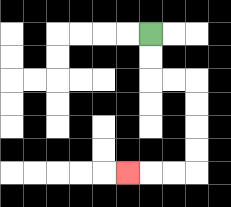{'start': '[6, 1]', 'end': '[5, 7]', 'path_directions': 'D,D,R,R,D,D,D,D,L,L,L', 'path_coordinates': '[[6, 1], [6, 2], [6, 3], [7, 3], [8, 3], [8, 4], [8, 5], [8, 6], [8, 7], [7, 7], [6, 7], [5, 7]]'}